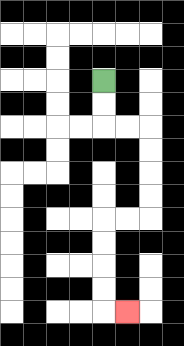{'start': '[4, 3]', 'end': '[5, 13]', 'path_directions': 'D,D,R,R,D,D,D,D,L,L,D,D,D,D,R', 'path_coordinates': '[[4, 3], [4, 4], [4, 5], [5, 5], [6, 5], [6, 6], [6, 7], [6, 8], [6, 9], [5, 9], [4, 9], [4, 10], [4, 11], [4, 12], [4, 13], [5, 13]]'}